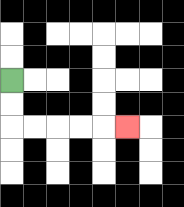{'start': '[0, 3]', 'end': '[5, 5]', 'path_directions': 'D,D,R,R,R,R,R', 'path_coordinates': '[[0, 3], [0, 4], [0, 5], [1, 5], [2, 5], [3, 5], [4, 5], [5, 5]]'}